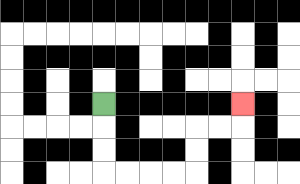{'start': '[4, 4]', 'end': '[10, 4]', 'path_directions': 'D,D,D,R,R,R,R,U,U,R,R,U', 'path_coordinates': '[[4, 4], [4, 5], [4, 6], [4, 7], [5, 7], [6, 7], [7, 7], [8, 7], [8, 6], [8, 5], [9, 5], [10, 5], [10, 4]]'}